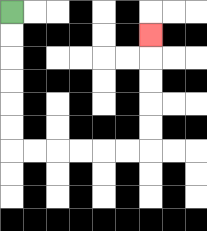{'start': '[0, 0]', 'end': '[6, 1]', 'path_directions': 'D,D,D,D,D,D,R,R,R,R,R,R,U,U,U,U,U', 'path_coordinates': '[[0, 0], [0, 1], [0, 2], [0, 3], [0, 4], [0, 5], [0, 6], [1, 6], [2, 6], [3, 6], [4, 6], [5, 6], [6, 6], [6, 5], [6, 4], [6, 3], [6, 2], [6, 1]]'}